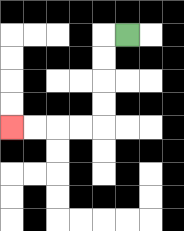{'start': '[5, 1]', 'end': '[0, 5]', 'path_directions': 'L,D,D,D,D,L,L,L,L', 'path_coordinates': '[[5, 1], [4, 1], [4, 2], [4, 3], [4, 4], [4, 5], [3, 5], [2, 5], [1, 5], [0, 5]]'}